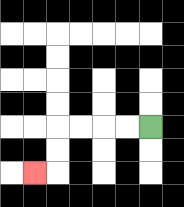{'start': '[6, 5]', 'end': '[1, 7]', 'path_directions': 'L,L,L,L,D,D,L', 'path_coordinates': '[[6, 5], [5, 5], [4, 5], [3, 5], [2, 5], [2, 6], [2, 7], [1, 7]]'}